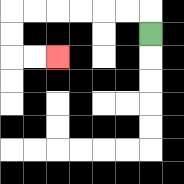{'start': '[6, 1]', 'end': '[2, 2]', 'path_directions': 'U,L,L,L,L,L,L,D,D,R,R', 'path_coordinates': '[[6, 1], [6, 0], [5, 0], [4, 0], [3, 0], [2, 0], [1, 0], [0, 0], [0, 1], [0, 2], [1, 2], [2, 2]]'}